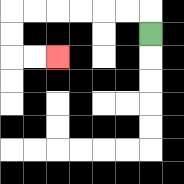{'start': '[6, 1]', 'end': '[2, 2]', 'path_directions': 'U,L,L,L,L,L,L,D,D,R,R', 'path_coordinates': '[[6, 1], [6, 0], [5, 0], [4, 0], [3, 0], [2, 0], [1, 0], [0, 0], [0, 1], [0, 2], [1, 2], [2, 2]]'}